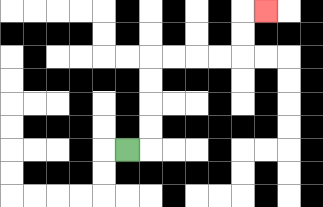{'start': '[5, 6]', 'end': '[11, 0]', 'path_directions': 'R,U,U,U,U,R,R,R,R,U,U,R', 'path_coordinates': '[[5, 6], [6, 6], [6, 5], [6, 4], [6, 3], [6, 2], [7, 2], [8, 2], [9, 2], [10, 2], [10, 1], [10, 0], [11, 0]]'}